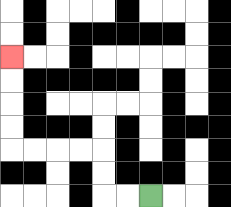{'start': '[6, 8]', 'end': '[0, 2]', 'path_directions': 'L,L,U,U,L,L,L,L,U,U,U,U', 'path_coordinates': '[[6, 8], [5, 8], [4, 8], [4, 7], [4, 6], [3, 6], [2, 6], [1, 6], [0, 6], [0, 5], [0, 4], [0, 3], [0, 2]]'}